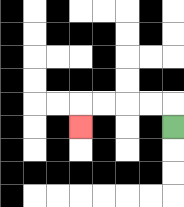{'start': '[7, 5]', 'end': '[3, 5]', 'path_directions': 'U,L,L,L,L,D', 'path_coordinates': '[[7, 5], [7, 4], [6, 4], [5, 4], [4, 4], [3, 4], [3, 5]]'}